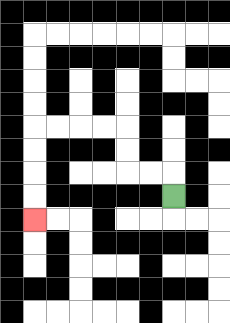{'start': '[7, 8]', 'end': '[1, 9]', 'path_directions': 'U,L,L,U,U,L,L,L,L,D,D,D,D', 'path_coordinates': '[[7, 8], [7, 7], [6, 7], [5, 7], [5, 6], [5, 5], [4, 5], [3, 5], [2, 5], [1, 5], [1, 6], [1, 7], [1, 8], [1, 9]]'}